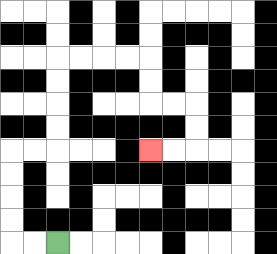{'start': '[2, 10]', 'end': '[6, 6]', 'path_directions': 'L,L,U,U,U,U,R,R,U,U,U,U,R,R,R,R,D,D,R,R,D,D,L,L', 'path_coordinates': '[[2, 10], [1, 10], [0, 10], [0, 9], [0, 8], [0, 7], [0, 6], [1, 6], [2, 6], [2, 5], [2, 4], [2, 3], [2, 2], [3, 2], [4, 2], [5, 2], [6, 2], [6, 3], [6, 4], [7, 4], [8, 4], [8, 5], [8, 6], [7, 6], [6, 6]]'}